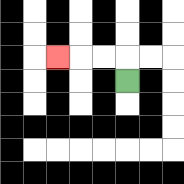{'start': '[5, 3]', 'end': '[2, 2]', 'path_directions': 'U,L,L,L', 'path_coordinates': '[[5, 3], [5, 2], [4, 2], [3, 2], [2, 2]]'}